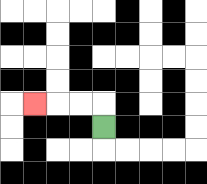{'start': '[4, 5]', 'end': '[1, 4]', 'path_directions': 'U,L,L,L', 'path_coordinates': '[[4, 5], [4, 4], [3, 4], [2, 4], [1, 4]]'}